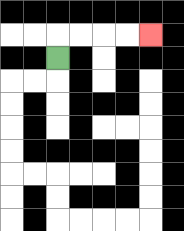{'start': '[2, 2]', 'end': '[6, 1]', 'path_directions': 'U,R,R,R,R', 'path_coordinates': '[[2, 2], [2, 1], [3, 1], [4, 1], [5, 1], [6, 1]]'}